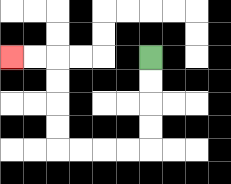{'start': '[6, 2]', 'end': '[0, 2]', 'path_directions': 'D,D,D,D,L,L,L,L,U,U,U,U,L,L', 'path_coordinates': '[[6, 2], [6, 3], [6, 4], [6, 5], [6, 6], [5, 6], [4, 6], [3, 6], [2, 6], [2, 5], [2, 4], [2, 3], [2, 2], [1, 2], [0, 2]]'}